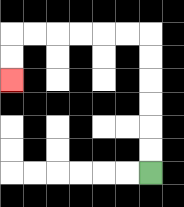{'start': '[6, 7]', 'end': '[0, 3]', 'path_directions': 'U,U,U,U,U,U,L,L,L,L,L,L,D,D', 'path_coordinates': '[[6, 7], [6, 6], [6, 5], [6, 4], [6, 3], [6, 2], [6, 1], [5, 1], [4, 1], [3, 1], [2, 1], [1, 1], [0, 1], [0, 2], [0, 3]]'}